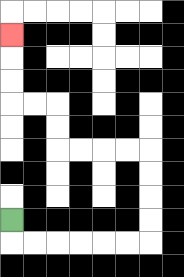{'start': '[0, 9]', 'end': '[0, 1]', 'path_directions': 'D,R,R,R,R,R,R,U,U,U,U,L,L,L,L,U,U,L,L,U,U,U', 'path_coordinates': '[[0, 9], [0, 10], [1, 10], [2, 10], [3, 10], [4, 10], [5, 10], [6, 10], [6, 9], [6, 8], [6, 7], [6, 6], [5, 6], [4, 6], [3, 6], [2, 6], [2, 5], [2, 4], [1, 4], [0, 4], [0, 3], [0, 2], [0, 1]]'}